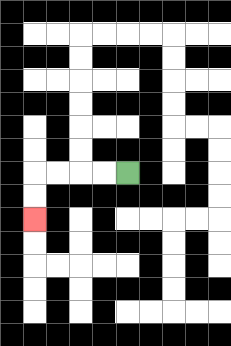{'start': '[5, 7]', 'end': '[1, 9]', 'path_directions': 'L,L,L,L,D,D', 'path_coordinates': '[[5, 7], [4, 7], [3, 7], [2, 7], [1, 7], [1, 8], [1, 9]]'}